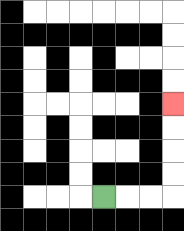{'start': '[4, 8]', 'end': '[7, 4]', 'path_directions': 'R,R,R,U,U,U,U', 'path_coordinates': '[[4, 8], [5, 8], [6, 8], [7, 8], [7, 7], [7, 6], [7, 5], [7, 4]]'}